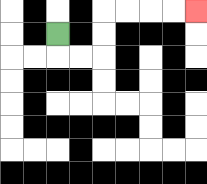{'start': '[2, 1]', 'end': '[8, 0]', 'path_directions': 'D,R,R,U,U,R,R,R,R', 'path_coordinates': '[[2, 1], [2, 2], [3, 2], [4, 2], [4, 1], [4, 0], [5, 0], [6, 0], [7, 0], [8, 0]]'}